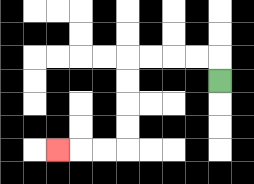{'start': '[9, 3]', 'end': '[2, 6]', 'path_directions': 'U,L,L,L,L,D,D,D,D,L,L,L', 'path_coordinates': '[[9, 3], [9, 2], [8, 2], [7, 2], [6, 2], [5, 2], [5, 3], [5, 4], [5, 5], [5, 6], [4, 6], [3, 6], [2, 6]]'}